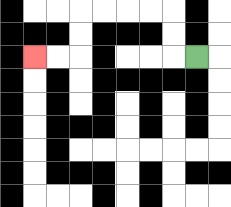{'start': '[8, 2]', 'end': '[1, 2]', 'path_directions': 'L,U,U,L,L,L,L,D,D,L,L', 'path_coordinates': '[[8, 2], [7, 2], [7, 1], [7, 0], [6, 0], [5, 0], [4, 0], [3, 0], [3, 1], [3, 2], [2, 2], [1, 2]]'}